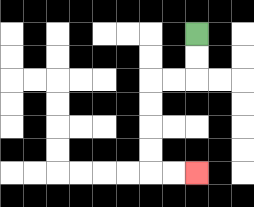{'start': '[8, 1]', 'end': '[8, 7]', 'path_directions': 'D,D,L,L,D,D,D,D,R,R', 'path_coordinates': '[[8, 1], [8, 2], [8, 3], [7, 3], [6, 3], [6, 4], [6, 5], [6, 6], [6, 7], [7, 7], [8, 7]]'}